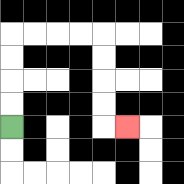{'start': '[0, 5]', 'end': '[5, 5]', 'path_directions': 'U,U,U,U,R,R,R,R,D,D,D,D,R', 'path_coordinates': '[[0, 5], [0, 4], [0, 3], [0, 2], [0, 1], [1, 1], [2, 1], [3, 1], [4, 1], [4, 2], [4, 3], [4, 4], [4, 5], [5, 5]]'}